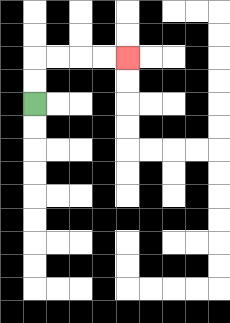{'start': '[1, 4]', 'end': '[5, 2]', 'path_directions': 'U,U,R,R,R,R', 'path_coordinates': '[[1, 4], [1, 3], [1, 2], [2, 2], [3, 2], [4, 2], [5, 2]]'}